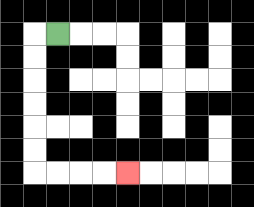{'start': '[2, 1]', 'end': '[5, 7]', 'path_directions': 'L,D,D,D,D,D,D,R,R,R,R', 'path_coordinates': '[[2, 1], [1, 1], [1, 2], [1, 3], [1, 4], [1, 5], [1, 6], [1, 7], [2, 7], [3, 7], [4, 7], [5, 7]]'}